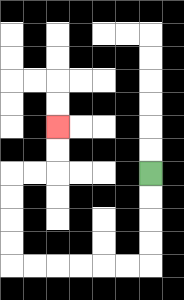{'start': '[6, 7]', 'end': '[2, 5]', 'path_directions': 'D,D,D,D,L,L,L,L,L,L,U,U,U,U,R,R,U,U', 'path_coordinates': '[[6, 7], [6, 8], [6, 9], [6, 10], [6, 11], [5, 11], [4, 11], [3, 11], [2, 11], [1, 11], [0, 11], [0, 10], [0, 9], [0, 8], [0, 7], [1, 7], [2, 7], [2, 6], [2, 5]]'}